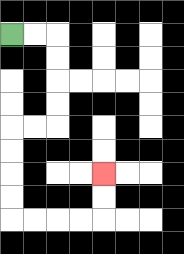{'start': '[0, 1]', 'end': '[4, 7]', 'path_directions': 'R,R,D,D,D,D,L,L,D,D,D,D,R,R,R,R,U,U', 'path_coordinates': '[[0, 1], [1, 1], [2, 1], [2, 2], [2, 3], [2, 4], [2, 5], [1, 5], [0, 5], [0, 6], [0, 7], [0, 8], [0, 9], [1, 9], [2, 9], [3, 9], [4, 9], [4, 8], [4, 7]]'}